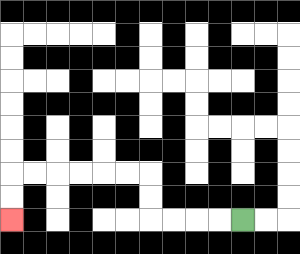{'start': '[10, 9]', 'end': '[0, 9]', 'path_directions': 'L,L,L,L,U,U,L,L,L,L,L,L,D,D', 'path_coordinates': '[[10, 9], [9, 9], [8, 9], [7, 9], [6, 9], [6, 8], [6, 7], [5, 7], [4, 7], [3, 7], [2, 7], [1, 7], [0, 7], [0, 8], [0, 9]]'}